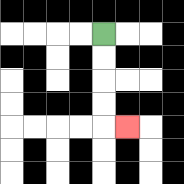{'start': '[4, 1]', 'end': '[5, 5]', 'path_directions': 'D,D,D,D,R', 'path_coordinates': '[[4, 1], [4, 2], [4, 3], [4, 4], [4, 5], [5, 5]]'}